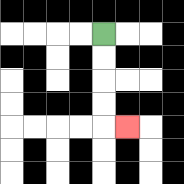{'start': '[4, 1]', 'end': '[5, 5]', 'path_directions': 'D,D,D,D,R', 'path_coordinates': '[[4, 1], [4, 2], [4, 3], [4, 4], [4, 5], [5, 5]]'}